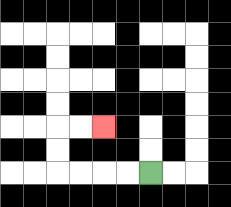{'start': '[6, 7]', 'end': '[4, 5]', 'path_directions': 'L,L,L,L,U,U,R,R', 'path_coordinates': '[[6, 7], [5, 7], [4, 7], [3, 7], [2, 7], [2, 6], [2, 5], [3, 5], [4, 5]]'}